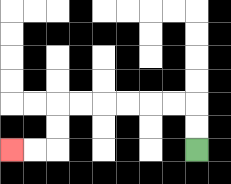{'start': '[8, 6]', 'end': '[0, 6]', 'path_directions': 'U,U,L,L,L,L,L,L,D,D,L,L', 'path_coordinates': '[[8, 6], [8, 5], [8, 4], [7, 4], [6, 4], [5, 4], [4, 4], [3, 4], [2, 4], [2, 5], [2, 6], [1, 6], [0, 6]]'}